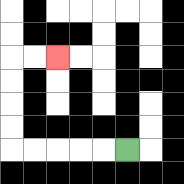{'start': '[5, 6]', 'end': '[2, 2]', 'path_directions': 'L,L,L,L,L,U,U,U,U,R,R', 'path_coordinates': '[[5, 6], [4, 6], [3, 6], [2, 6], [1, 6], [0, 6], [0, 5], [0, 4], [0, 3], [0, 2], [1, 2], [2, 2]]'}